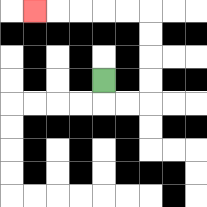{'start': '[4, 3]', 'end': '[1, 0]', 'path_directions': 'D,R,R,U,U,U,U,L,L,L,L,L', 'path_coordinates': '[[4, 3], [4, 4], [5, 4], [6, 4], [6, 3], [6, 2], [6, 1], [6, 0], [5, 0], [4, 0], [3, 0], [2, 0], [1, 0]]'}